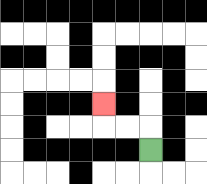{'start': '[6, 6]', 'end': '[4, 4]', 'path_directions': 'U,L,L,U', 'path_coordinates': '[[6, 6], [6, 5], [5, 5], [4, 5], [4, 4]]'}